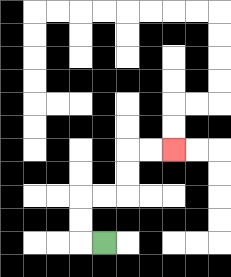{'start': '[4, 10]', 'end': '[7, 6]', 'path_directions': 'L,U,U,R,R,U,U,R,R', 'path_coordinates': '[[4, 10], [3, 10], [3, 9], [3, 8], [4, 8], [5, 8], [5, 7], [5, 6], [6, 6], [7, 6]]'}